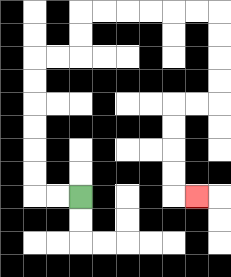{'start': '[3, 8]', 'end': '[8, 8]', 'path_directions': 'L,L,U,U,U,U,U,U,R,R,U,U,R,R,R,R,R,R,D,D,D,D,L,L,D,D,D,D,R', 'path_coordinates': '[[3, 8], [2, 8], [1, 8], [1, 7], [1, 6], [1, 5], [1, 4], [1, 3], [1, 2], [2, 2], [3, 2], [3, 1], [3, 0], [4, 0], [5, 0], [6, 0], [7, 0], [8, 0], [9, 0], [9, 1], [9, 2], [9, 3], [9, 4], [8, 4], [7, 4], [7, 5], [7, 6], [7, 7], [7, 8], [8, 8]]'}